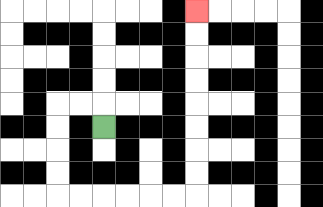{'start': '[4, 5]', 'end': '[8, 0]', 'path_directions': 'U,L,L,D,D,D,D,R,R,R,R,R,R,U,U,U,U,U,U,U,U', 'path_coordinates': '[[4, 5], [4, 4], [3, 4], [2, 4], [2, 5], [2, 6], [2, 7], [2, 8], [3, 8], [4, 8], [5, 8], [6, 8], [7, 8], [8, 8], [8, 7], [8, 6], [8, 5], [8, 4], [8, 3], [8, 2], [8, 1], [8, 0]]'}